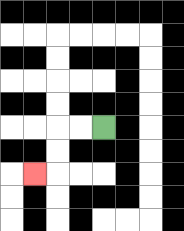{'start': '[4, 5]', 'end': '[1, 7]', 'path_directions': 'L,L,D,D,L', 'path_coordinates': '[[4, 5], [3, 5], [2, 5], [2, 6], [2, 7], [1, 7]]'}